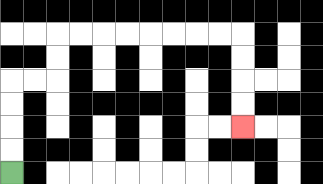{'start': '[0, 7]', 'end': '[10, 5]', 'path_directions': 'U,U,U,U,R,R,U,U,R,R,R,R,R,R,R,R,D,D,D,D', 'path_coordinates': '[[0, 7], [0, 6], [0, 5], [0, 4], [0, 3], [1, 3], [2, 3], [2, 2], [2, 1], [3, 1], [4, 1], [5, 1], [6, 1], [7, 1], [8, 1], [9, 1], [10, 1], [10, 2], [10, 3], [10, 4], [10, 5]]'}